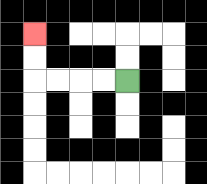{'start': '[5, 3]', 'end': '[1, 1]', 'path_directions': 'L,L,L,L,U,U', 'path_coordinates': '[[5, 3], [4, 3], [3, 3], [2, 3], [1, 3], [1, 2], [1, 1]]'}